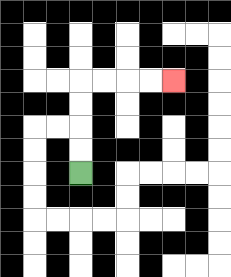{'start': '[3, 7]', 'end': '[7, 3]', 'path_directions': 'U,U,U,U,R,R,R,R', 'path_coordinates': '[[3, 7], [3, 6], [3, 5], [3, 4], [3, 3], [4, 3], [5, 3], [6, 3], [7, 3]]'}